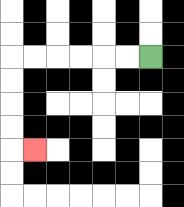{'start': '[6, 2]', 'end': '[1, 6]', 'path_directions': 'L,L,L,L,L,L,D,D,D,D,R', 'path_coordinates': '[[6, 2], [5, 2], [4, 2], [3, 2], [2, 2], [1, 2], [0, 2], [0, 3], [0, 4], [0, 5], [0, 6], [1, 6]]'}